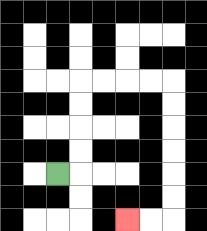{'start': '[2, 7]', 'end': '[5, 9]', 'path_directions': 'R,U,U,U,U,R,R,R,R,D,D,D,D,D,D,L,L', 'path_coordinates': '[[2, 7], [3, 7], [3, 6], [3, 5], [3, 4], [3, 3], [4, 3], [5, 3], [6, 3], [7, 3], [7, 4], [7, 5], [7, 6], [7, 7], [7, 8], [7, 9], [6, 9], [5, 9]]'}